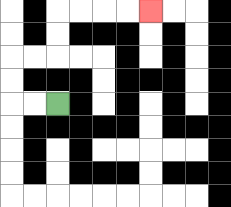{'start': '[2, 4]', 'end': '[6, 0]', 'path_directions': 'L,L,U,U,R,R,U,U,R,R,R,R', 'path_coordinates': '[[2, 4], [1, 4], [0, 4], [0, 3], [0, 2], [1, 2], [2, 2], [2, 1], [2, 0], [3, 0], [4, 0], [5, 0], [6, 0]]'}